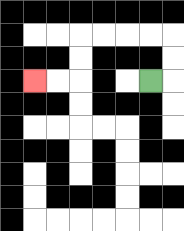{'start': '[6, 3]', 'end': '[1, 3]', 'path_directions': 'R,U,U,L,L,L,L,D,D,L,L', 'path_coordinates': '[[6, 3], [7, 3], [7, 2], [7, 1], [6, 1], [5, 1], [4, 1], [3, 1], [3, 2], [3, 3], [2, 3], [1, 3]]'}